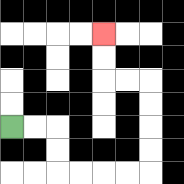{'start': '[0, 5]', 'end': '[4, 1]', 'path_directions': 'R,R,D,D,R,R,R,R,U,U,U,U,L,L,U,U', 'path_coordinates': '[[0, 5], [1, 5], [2, 5], [2, 6], [2, 7], [3, 7], [4, 7], [5, 7], [6, 7], [6, 6], [6, 5], [6, 4], [6, 3], [5, 3], [4, 3], [4, 2], [4, 1]]'}